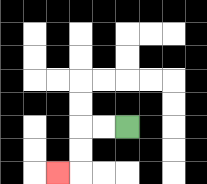{'start': '[5, 5]', 'end': '[2, 7]', 'path_directions': 'L,L,D,D,L', 'path_coordinates': '[[5, 5], [4, 5], [3, 5], [3, 6], [3, 7], [2, 7]]'}